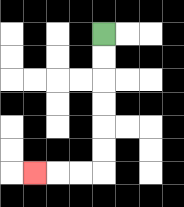{'start': '[4, 1]', 'end': '[1, 7]', 'path_directions': 'D,D,D,D,D,D,L,L,L', 'path_coordinates': '[[4, 1], [4, 2], [4, 3], [4, 4], [4, 5], [4, 6], [4, 7], [3, 7], [2, 7], [1, 7]]'}